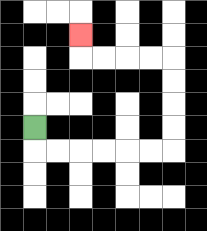{'start': '[1, 5]', 'end': '[3, 1]', 'path_directions': 'D,R,R,R,R,R,R,U,U,U,U,L,L,L,L,U', 'path_coordinates': '[[1, 5], [1, 6], [2, 6], [3, 6], [4, 6], [5, 6], [6, 6], [7, 6], [7, 5], [7, 4], [7, 3], [7, 2], [6, 2], [5, 2], [4, 2], [3, 2], [3, 1]]'}